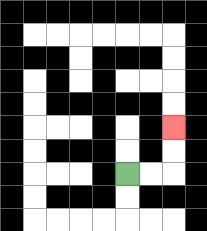{'start': '[5, 7]', 'end': '[7, 5]', 'path_directions': 'R,R,U,U', 'path_coordinates': '[[5, 7], [6, 7], [7, 7], [7, 6], [7, 5]]'}